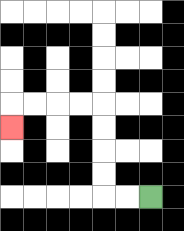{'start': '[6, 8]', 'end': '[0, 5]', 'path_directions': 'L,L,U,U,U,U,L,L,L,L,D', 'path_coordinates': '[[6, 8], [5, 8], [4, 8], [4, 7], [4, 6], [4, 5], [4, 4], [3, 4], [2, 4], [1, 4], [0, 4], [0, 5]]'}